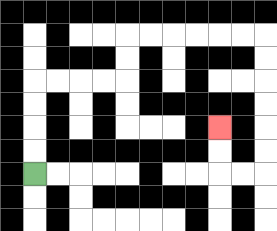{'start': '[1, 7]', 'end': '[9, 5]', 'path_directions': 'U,U,U,U,R,R,R,R,U,U,R,R,R,R,R,R,D,D,D,D,D,D,L,L,U,U', 'path_coordinates': '[[1, 7], [1, 6], [1, 5], [1, 4], [1, 3], [2, 3], [3, 3], [4, 3], [5, 3], [5, 2], [5, 1], [6, 1], [7, 1], [8, 1], [9, 1], [10, 1], [11, 1], [11, 2], [11, 3], [11, 4], [11, 5], [11, 6], [11, 7], [10, 7], [9, 7], [9, 6], [9, 5]]'}